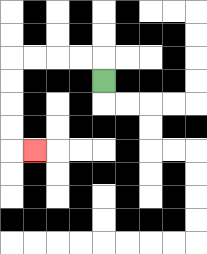{'start': '[4, 3]', 'end': '[1, 6]', 'path_directions': 'U,L,L,L,L,D,D,D,D,R', 'path_coordinates': '[[4, 3], [4, 2], [3, 2], [2, 2], [1, 2], [0, 2], [0, 3], [0, 4], [0, 5], [0, 6], [1, 6]]'}